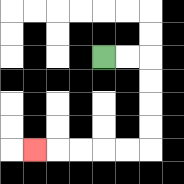{'start': '[4, 2]', 'end': '[1, 6]', 'path_directions': 'R,R,D,D,D,D,L,L,L,L,L', 'path_coordinates': '[[4, 2], [5, 2], [6, 2], [6, 3], [6, 4], [6, 5], [6, 6], [5, 6], [4, 6], [3, 6], [2, 6], [1, 6]]'}